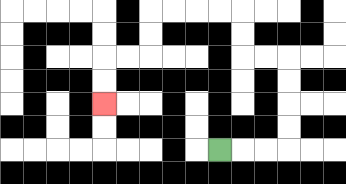{'start': '[9, 6]', 'end': '[4, 4]', 'path_directions': 'R,R,R,U,U,U,U,L,L,U,U,L,L,L,L,D,D,L,L,D,D', 'path_coordinates': '[[9, 6], [10, 6], [11, 6], [12, 6], [12, 5], [12, 4], [12, 3], [12, 2], [11, 2], [10, 2], [10, 1], [10, 0], [9, 0], [8, 0], [7, 0], [6, 0], [6, 1], [6, 2], [5, 2], [4, 2], [4, 3], [4, 4]]'}